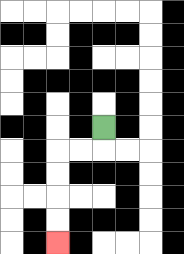{'start': '[4, 5]', 'end': '[2, 10]', 'path_directions': 'D,L,L,D,D,D,D', 'path_coordinates': '[[4, 5], [4, 6], [3, 6], [2, 6], [2, 7], [2, 8], [2, 9], [2, 10]]'}